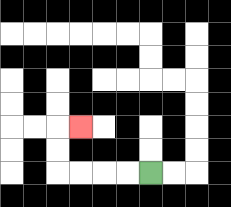{'start': '[6, 7]', 'end': '[3, 5]', 'path_directions': 'L,L,L,L,U,U,R', 'path_coordinates': '[[6, 7], [5, 7], [4, 7], [3, 7], [2, 7], [2, 6], [2, 5], [3, 5]]'}